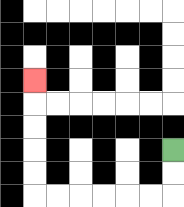{'start': '[7, 6]', 'end': '[1, 3]', 'path_directions': 'D,D,L,L,L,L,L,L,U,U,U,U,U', 'path_coordinates': '[[7, 6], [7, 7], [7, 8], [6, 8], [5, 8], [4, 8], [3, 8], [2, 8], [1, 8], [1, 7], [1, 6], [1, 5], [1, 4], [1, 3]]'}